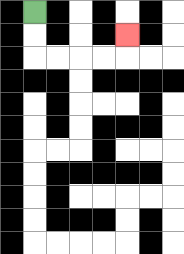{'start': '[1, 0]', 'end': '[5, 1]', 'path_directions': 'D,D,R,R,R,R,U', 'path_coordinates': '[[1, 0], [1, 1], [1, 2], [2, 2], [3, 2], [4, 2], [5, 2], [5, 1]]'}